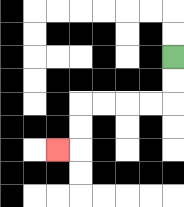{'start': '[7, 2]', 'end': '[2, 6]', 'path_directions': 'D,D,L,L,L,L,D,D,L', 'path_coordinates': '[[7, 2], [7, 3], [7, 4], [6, 4], [5, 4], [4, 4], [3, 4], [3, 5], [3, 6], [2, 6]]'}